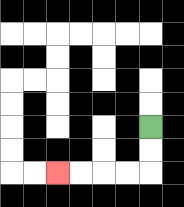{'start': '[6, 5]', 'end': '[2, 7]', 'path_directions': 'D,D,L,L,L,L', 'path_coordinates': '[[6, 5], [6, 6], [6, 7], [5, 7], [4, 7], [3, 7], [2, 7]]'}